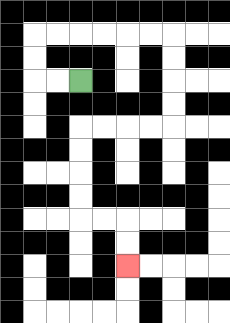{'start': '[3, 3]', 'end': '[5, 11]', 'path_directions': 'L,L,U,U,R,R,R,R,R,R,D,D,D,D,L,L,L,L,D,D,D,D,R,R,D,D', 'path_coordinates': '[[3, 3], [2, 3], [1, 3], [1, 2], [1, 1], [2, 1], [3, 1], [4, 1], [5, 1], [6, 1], [7, 1], [7, 2], [7, 3], [7, 4], [7, 5], [6, 5], [5, 5], [4, 5], [3, 5], [3, 6], [3, 7], [3, 8], [3, 9], [4, 9], [5, 9], [5, 10], [5, 11]]'}